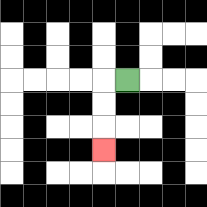{'start': '[5, 3]', 'end': '[4, 6]', 'path_directions': 'L,D,D,D', 'path_coordinates': '[[5, 3], [4, 3], [4, 4], [4, 5], [4, 6]]'}